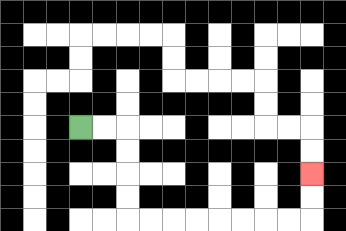{'start': '[3, 5]', 'end': '[13, 7]', 'path_directions': 'R,R,D,D,D,D,R,R,R,R,R,R,R,R,U,U', 'path_coordinates': '[[3, 5], [4, 5], [5, 5], [5, 6], [5, 7], [5, 8], [5, 9], [6, 9], [7, 9], [8, 9], [9, 9], [10, 9], [11, 9], [12, 9], [13, 9], [13, 8], [13, 7]]'}